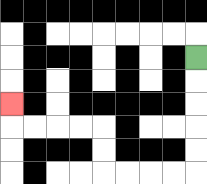{'start': '[8, 2]', 'end': '[0, 4]', 'path_directions': 'D,D,D,D,D,L,L,L,L,U,U,L,L,L,L,U', 'path_coordinates': '[[8, 2], [8, 3], [8, 4], [8, 5], [8, 6], [8, 7], [7, 7], [6, 7], [5, 7], [4, 7], [4, 6], [4, 5], [3, 5], [2, 5], [1, 5], [0, 5], [0, 4]]'}